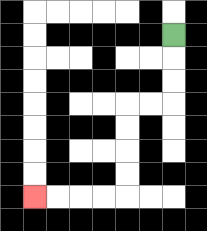{'start': '[7, 1]', 'end': '[1, 8]', 'path_directions': 'D,D,D,L,L,D,D,D,D,L,L,L,L', 'path_coordinates': '[[7, 1], [7, 2], [7, 3], [7, 4], [6, 4], [5, 4], [5, 5], [5, 6], [5, 7], [5, 8], [4, 8], [3, 8], [2, 8], [1, 8]]'}